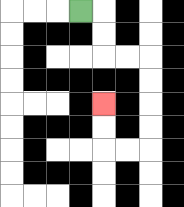{'start': '[3, 0]', 'end': '[4, 4]', 'path_directions': 'R,D,D,R,R,D,D,D,D,L,L,U,U', 'path_coordinates': '[[3, 0], [4, 0], [4, 1], [4, 2], [5, 2], [6, 2], [6, 3], [6, 4], [6, 5], [6, 6], [5, 6], [4, 6], [4, 5], [4, 4]]'}